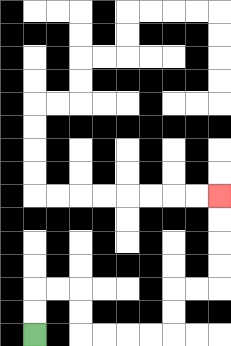{'start': '[1, 14]', 'end': '[9, 8]', 'path_directions': 'U,U,R,R,D,D,R,R,R,R,U,U,R,R,U,U,U,U', 'path_coordinates': '[[1, 14], [1, 13], [1, 12], [2, 12], [3, 12], [3, 13], [3, 14], [4, 14], [5, 14], [6, 14], [7, 14], [7, 13], [7, 12], [8, 12], [9, 12], [9, 11], [9, 10], [9, 9], [9, 8]]'}